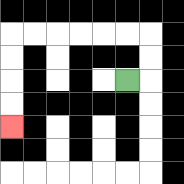{'start': '[5, 3]', 'end': '[0, 5]', 'path_directions': 'R,U,U,L,L,L,L,L,L,D,D,D,D', 'path_coordinates': '[[5, 3], [6, 3], [6, 2], [6, 1], [5, 1], [4, 1], [3, 1], [2, 1], [1, 1], [0, 1], [0, 2], [0, 3], [0, 4], [0, 5]]'}